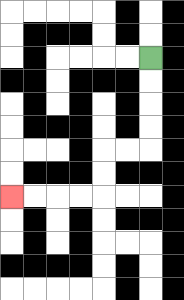{'start': '[6, 2]', 'end': '[0, 8]', 'path_directions': 'D,D,D,D,L,L,D,D,L,L,L,L', 'path_coordinates': '[[6, 2], [6, 3], [6, 4], [6, 5], [6, 6], [5, 6], [4, 6], [4, 7], [4, 8], [3, 8], [2, 8], [1, 8], [0, 8]]'}